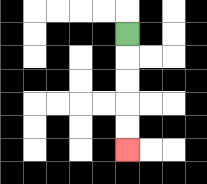{'start': '[5, 1]', 'end': '[5, 6]', 'path_directions': 'D,D,D,D,D', 'path_coordinates': '[[5, 1], [5, 2], [5, 3], [5, 4], [5, 5], [5, 6]]'}